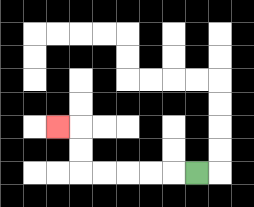{'start': '[8, 7]', 'end': '[2, 5]', 'path_directions': 'L,L,L,L,L,U,U,L', 'path_coordinates': '[[8, 7], [7, 7], [6, 7], [5, 7], [4, 7], [3, 7], [3, 6], [3, 5], [2, 5]]'}